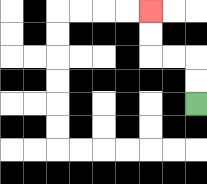{'start': '[8, 4]', 'end': '[6, 0]', 'path_directions': 'U,U,L,L,U,U', 'path_coordinates': '[[8, 4], [8, 3], [8, 2], [7, 2], [6, 2], [6, 1], [6, 0]]'}